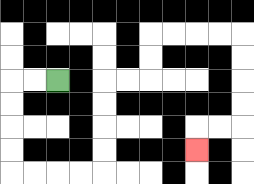{'start': '[2, 3]', 'end': '[8, 6]', 'path_directions': 'L,L,D,D,D,D,R,R,R,R,U,U,U,U,R,R,U,U,R,R,R,R,D,D,D,D,L,L,D', 'path_coordinates': '[[2, 3], [1, 3], [0, 3], [0, 4], [0, 5], [0, 6], [0, 7], [1, 7], [2, 7], [3, 7], [4, 7], [4, 6], [4, 5], [4, 4], [4, 3], [5, 3], [6, 3], [6, 2], [6, 1], [7, 1], [8, 1], [9, 1], [10, 1], [10, 2], [10, 3], [10, 4], [10, 5], [9, 5], [8, 5], [8, 6]]'}